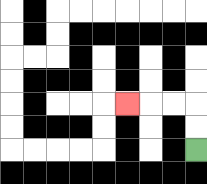{'start': '[8, 6]', 'end': '[5, 4]', 'path_directions': 'U,U,L,L,L', 'path_coordinates': '[[8, 6], [8, 5], [8, 4], [7, 4], [6, 4], [5, 4]]'}